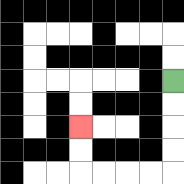{'start': '[7, 3]', 'end': '[3, 5]', 'path_directions': 'D,D,D,D,L,L,L,L,U,U', 'path_coordinates': '[[7, 3], [7, 4], [7, 5], [7, 6], [7, 7], [6, 7], [5, 7], [4, 7], [3, 7], [3, 6], [3, 5]]'}